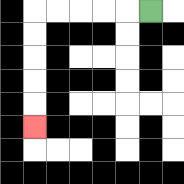{'start': '[6, 0]', 'end': '[1, 5]', 'path_directions': 'L,L,L,L,L,D,D,D,D,D', 'path_coordinates': '[[6, 0], [5, 0], [4, 0], [3, 0], [2, 0], [1, 0], [1, 1], [1, 2], [1, 3], [1, 4], [1, 5]]'}